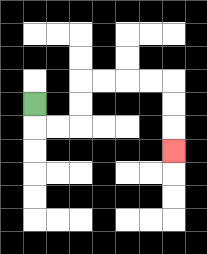{'start': '[1, 4]', 'end': '[7, 6]', 'path_directions': 'D,R,R,U,U,R,R,R,R,D,D,D', 'path_coordinates': '[[1, 4], [1, 5], [2, 5], [3, 5], [3, 4], [3, 3], [4, 3], [5, 3], [6, 3], [7, 3], [7, 4], [7, 5], [7, 6]]'}